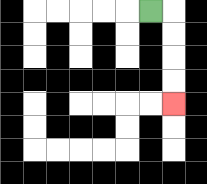{'start': '[6, 0]', 'end': '[7, 4]', 'path_directions': 'R,D,D,D,D', 'path_coordinates': '[[6, 0], [7, 0], [7, 1], [7, 2], [7, 3], [7, 4]]'}